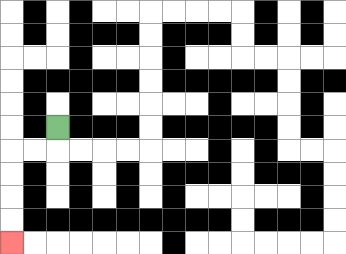{'start': '[2, 5]', 'end': '[0, 10]', 'path_directions': 'D,L,L,D,D,D,D', 'path_coordinates': '[[2, 5], [2, 6], [1, 6], [0, 6], [0, 7], [0, 8], [0, 9], [0, 10]]'}